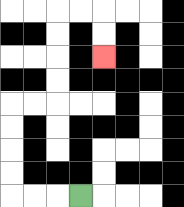{'start': '[3, 8]', 'end': '[4, 2]', 'path_directions': 'L,L,L,U,U,U,U,R,R,U,U,U,U,R,R,D,D', 'path_coordinates': '[[3, 8], [2, 8], [1, 8], [0, 8], [0, 7], [0, 6], [0, 5], [0, 4], [1, 4], [2, 4], [2, 3], [2, 2], [2, 1], [2, 0], [3, 0], [4, 0], [4, 1], [4, 2]]'}